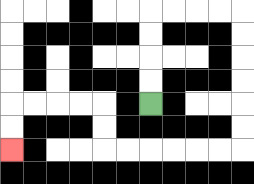{'start': '[6, 4]', 'end': '[0, 6]', 'path_directions': 'U,U,U,U,R,R,R,R,D,D,D,D,D,D,L,L,L,L,L,L,U,U,L,L,L,L,D,D', 'path_coordinates': '[[6, 4], [6, 3], [6, 2], [6, 1], [6, 0], [7, 0], [8, 0], [9, 0], [10, 0], [10, 1], [10, 2], [10, 3], [10, 4], [10, 5], [10, 6], [9, 6], [8, 6], [7, 6], [6, 6], [5, 6], [4, 6], [4, 5], [4, 4], [3, 4], [2, 4], [1, 4], [0, 4], [0, 5], [0, 6]]'}